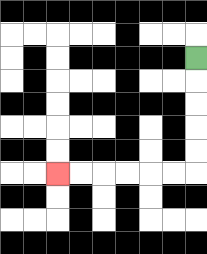{'start': '[8, 2]', 'end': '[2, 7]', 'path_directions': 'D,D,D,D,D,L,L,L,L,L,L', 'path_coordinates': '[[8, 2], [8, 3], [8, 4], [8, 5], [8, 6], [8, 7], [7, 7], [6, 7], [5, 7], [4, 7], [3, 7], [2, 7]]'}